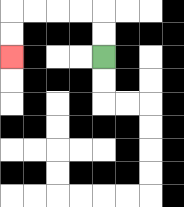{'start': '[4, 2]', 'end': '[0, 2]', 'path_directions': 'U,U,L,L,L,L,D,D', 'path_coordinates': '[[4, 2], [4, 1], [4, 0], [3, 0], [2, 0], [1, 0], [0, 0], [0, 1], [0, 2]]'}